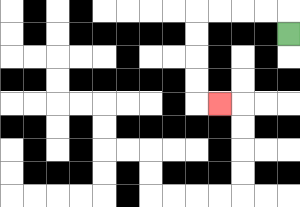{'start': '[12, 1]', 'end': '[9, 4]', 'path_directions': 'U,L,L,L,L,D,D,D,D,R', 'path_coordinates': '[[12, 1], [12, 0], [11, 0], [10, 0], [9, 0], [8, 0], [8, 1], [8, 2], [8, 3], [8, 4], [9, 4]]'}